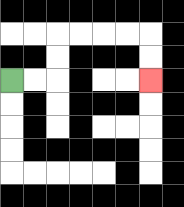{'start': '[0, 3]', 'end': '[6, 3]', 'path_directions': 'R,R,U,U,R,R,R,R,D,D', 'path_coordinates': '[[0, 3], [1, 3], [2, 3], [2, 2], [2, 1], [3, 1], [4, 1], [5, 1], [6, 1], [6, 2], [6, 3]]'}